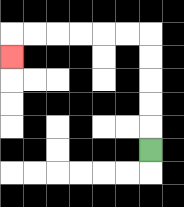{'start': '[6, 6]', 'end': '[0, 2]', 'path_directions': 'U,U,U,U,U,L,L,L,L,L,L,D', 'path_coordinates': '[[6, 6], [6, 5], [6, 4], [6, 3], [6, 2], [6, 1], [5, 1], [4, 1], [3, 1], [2, 1], [1, 1], [0, 1], [0, 2]]'}